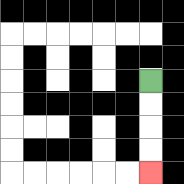{'start': '[6, 3]', 'end': '[6, 7]', 'path_directions': 'D,D,D,D', 'path_coordinates': '[[6, 3], [6, 4], [6, 5], [6, 6], [6, 7]]'}